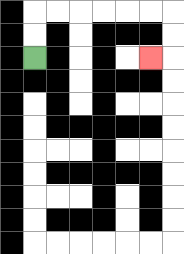{'start': '[1, 2]', 'end': '[6, 2]', 'path_directions': 'U,U,R,R,R,R,R,R,D,D,L', 'path_coordinates': '[[1, 2], [1, 1], [1, 0], [2, 0], [3, 0], [4, 0], [5, 0], [6, 0], [7, 0], [7, 1], [7, 2], [6, 2]]'}